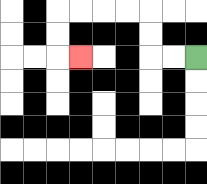{'start': '[8, 2]', 'end': '[3, 2]', 'path_directions': 'L,L,U,U,L,L,L,L,D,D,R', 'path_coordinates': '[[8, 2], [7, 2], [6, 2], [6, 1], [6, 0], [5, 0], [4, 0], [3, 0], [2, 0], [2, 1], [2, 2], [3, 2]]'}